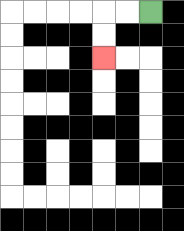{'start': '[6, 0]', 'end': '[4, 2]', 'path_directions': 'L,L,D,D', 'path_coordinates': '[[6, 0], [5, 0], [4, 0], [4, 1], [4, 2]]'}